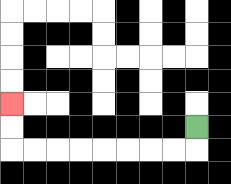{'start': '[8, 5]', 'end': '[0, 4]', 'path_directions': 'D,L,L,L,L,L,L,L,L,U,U', 'path_coordinates': '[[8, 5], [8, 6], [7, 6], [6, 6], [5, 6], [4, 6], [3, 6], [2, 6], [1, 6], [0, 6], [0, 5], [0, 4]]'}